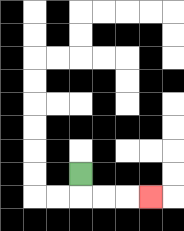{'start': '[3, 7]', 'end': '[6, 8]', 'path_directions': 'D,R,R,R', 'path_coordinates': '[[3, 7], [3, 8], [4, 8], [5, 8], [6, 8]]'}